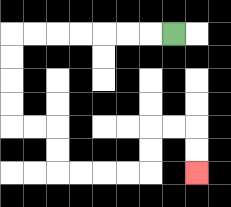{'start': '[7, 1]', 'end': '[8, 7]', 'path_directions': 'L,L,L,L,L,L,L,D,D,D,D,R,R,D,D,R,R,R,R,U,U,R,R,D,D', 'path_coordinates': '[[7, 1], [6, 1], [5, 1], [4, 1], [3, 1], [2, 1], [1, 1], [0, 1], [0, 2], [0, 3], [0, 4], [0, 5], [1, 5], [2, 5], [2, 6], [2, 7], [3, 7], [4, 7], [5, 7], [6, 7], [6, 6], [6, 5], [7, 5], [8, 5], [8, 6], [8, 7]]'}